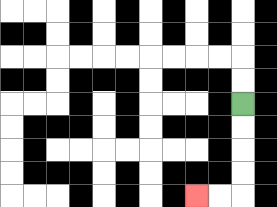{'start': '[10, 4]', 'end': '[8, 8]', 'path_directions': 'D,D,D,D,L,L', 'path_coordinates': '[[10, 4], [10, 5], [10, 6], [10, 7], [10, 8], [9, 8], [8, 8]]'}